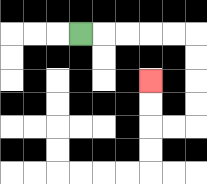{'start': '[3, 1]', 'end': '[6, 3]', 'path_directions': 'R,R,R,R,R,D,D,D,D,L,L,U,U', 'path_coordinates': '[[3, 1], [4, 1], [5, 1], [6, 1], [7, 1], [8, 1], [8, 2], [8, 3], [8, 4], [8, 5], [7, 5], [6, 5], [6, 4], [6, 3]]'}